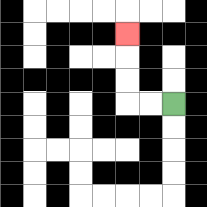{'start': '[7, 4]', 'end': '[5, 1]', 'path_directions': 'L,L,U,U,U', 'path_coordinates': '[[7, 4], [6, 4], [5, 4], [5, 3], [5, 2], [5, 1]]'}